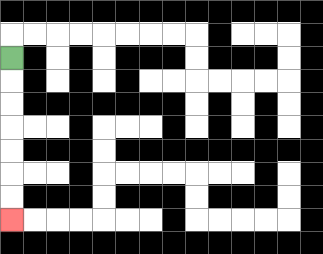{'start': '[0, 2]', 'end': '[0, 9]', 'path_directions': 'D,D,D,D,D,D,D', 'path_coordinates': '[[0, 2], [0, 3], [0, 4], [0, 5], [0, 6], [0, 7], [0, 8], [0, 9]]'}